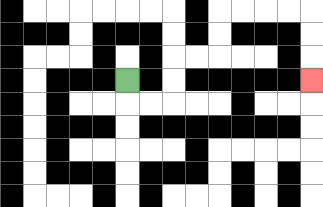{'start': '[5, 3]', 'end': '[13, 3]', 'path_directions': 'D,R,R,U,U,R,R,U,U,R,R,R,R,D,D,D', 'path_coordinates': '[[5, 3], [5, 4], [6, 4], [7, 4], [7, 3], [7, 2], [8, 2], [9, 2], [9, 1], [9, 0], [10, 0], [11, 0], [12, 0], [13, 0], [13, 1], [13, 2], [13, 3]]'}